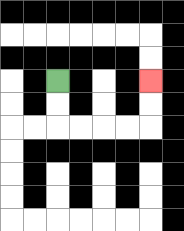{'start': '[2, 3]', 'end': '[6, 3]', 'path_directions': 'D,D,R,R,R,R,U,U', 'path_coordinates': '[[2, 3], [2, 4], [2, 5], [3, 5], [4, 5], [5, 5], [6, 5], [6, 4], [6, 3]]'}